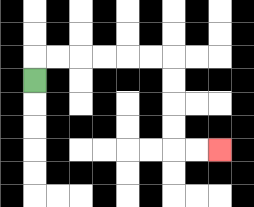{'start': '[1, 3]', 'end': '[9, 6]', 'path_directions': 'U,R,R,R,R,R,R,D,D,D,D,R,R', 'path_coordinates': '[[1, 3], [1, 2], [2, 2], [3, 2], [4, 2], [5, 2], [6, 2], [7, 2], [7, 3], [7, 4], [7, 5], [7, 6], [8, 6], [9, 6]]'}